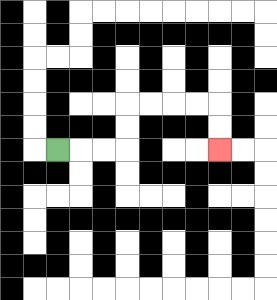{'start': '[2, 6]', 'end': '[9, 6]', 'path_directions': 'R,R,R,U,U,R,R,R,R,D,D', 'path_coordinates': '[[2, 6], [3, 6], [4, 6], [5, 6], [5, 5], [5, 4], [6, 4], [7, 4], [8, 4], [9, 4], [9, 5], [9, 6]]'}